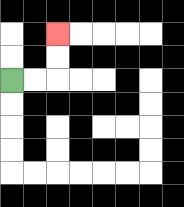{'start': '[0, 3]', 'end': '[2, 1]', 'path_directions': 'R,R,U,U', 'path_coordinates': '[[0, 3], [1, 3], [2, 3], [2, 2], [2, 1]]'}